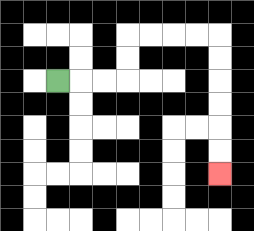{'start': '[2, 3]', 'end': '[9, 7]', 'path_directions': 'R,R,R,U,U,R,R,R,R,D,D,D,D,D,D', 'path_coordinates': '[[2, 3], [3, 3], [4, 3], [5, 3], [5, 2], [5, 1], [6, 1], [7, 1], [8, 1], [9, 1], [9, 2], [9, 3], [9, 4], [9, 5], [9, 6], [9, 7]]'}